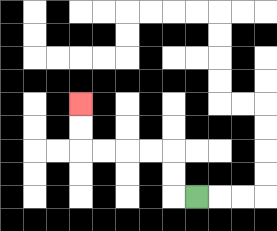{'start': '[8, 8]', 'end': '[3, 4]', 'path_directions': 'L,U,U,L,L,L,L,U,U', 'path_coordinates': '[[8, 8], [7, 8], [7, 7], [7, 6], [6, 6], [5, 6], [4, 6], [3, 6], [3, 5], [3, 4]]'}